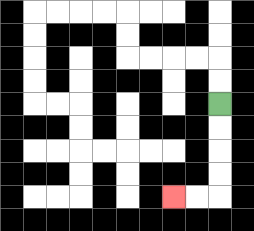{'start': '[9, 4]', 'end': '[7, 8]', 'path_directions': 'D,D,D,D,L,L', 'path_coordinates': '[[9, 4], [9, 5], [9, 6], [9, 7], [9, 8], [8, 8], [7, 8]]'}